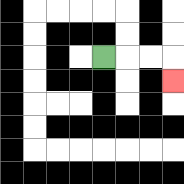{'start': '[4, 2]', 'end': '[7, 3]', 'path_directions': 'R,R,R,D', 'path_coordinates': '[[4, 2], [5, 2], [6, 2], [7, 2], [7, 3]]'}